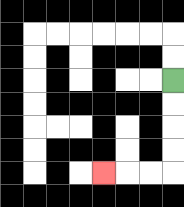{'start': '[7, 3]', 'end': '[4, 7]', 'path_directions': 'D,D,D,D,L,L,L', 'path_coordinates': '[[7, 3], [7, 4], [7, 5], [7, 6], [7, 7], [6, 7], [5, 7], [4, 7]]'}